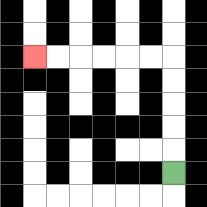{'start': '[7, 7]', 'end': '[1, 2]', 'path_directions': 'U,U,U,U,U,L,L,L,L,L,L', 'path_coordinates': '[[7, 7], [7, 6], [7, 5], [7, 4], [7, 3], [7, 2], [6, 2], [5, 2], [4, 2], [3, 2], [2, 2], [1, 2]]'}